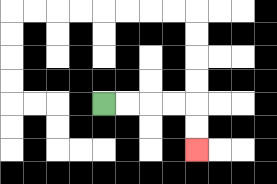{'start': '[4, 4]', 'end': '[8, 6]', 'path_directions': 'R,R,R,R,D,D', 'path_coordinates': '[[4, 4], [5, 4], [6, 4], [7, 4], [8, 4], [8, 5], [8, 6]]'}